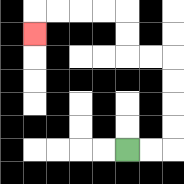{'start': '[5, 6]', 'end': '[1, 1]', 'path_directions': 'R,R,U,U,U,U,L,L,U,U,L,L,L,L,D', 'path_coordinates': '[[5, 6], [6, 6], [7, 6], [7, 5], [7, 4], [7, 3], [7, 2], [6, 2], [5, 2], [5, 1], [5, 0], [4, 0], [3, 0], [2, 0], [1, 0], [1, 1]]'}